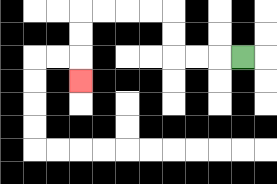{'start': '[10, 2]', 'end': '[3, 3]', 'path_directions': 'L,L,L,U,U,L,L,L,L,D,D,D', 'path_coordinates': '[[10, 2], [9, 2], [8, 2], [7, 2], [7, 1], [7, 0], [6, 0], [5, 0], [4, 0], [3, 0], [3, 1], [3, 2], [3, 3]]'}